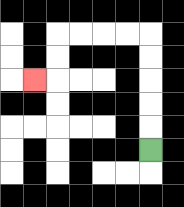{'start': '[6, 6]', 'end': '[1, 3]', 'path_directions': 'U,U,U,U,U,L,L,L,L,D,D,L', 'path_coordinates': '[[6, 6], [6, 5], [6, 4], [6, 3], [6, 2], [6, 1], [5, 1], [4, 1], [3, 1], [2, 1], [2, 2], [2, 3], [1, 3]]'}